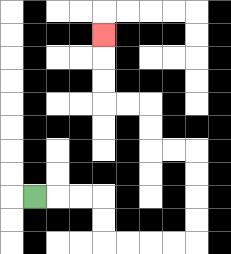{'start': '[1, 8]', 'end': '[4, 1]', 'path_directions': 'R,R,R,D,D,R,R,R,R,U,U,U,U,L,L,U,U,L,L,U,U,U', 'path_coordinates': '[[1, 8], [2, 8], [3, 8], [4, 8], [4, 9], [4, 10], [5, 10], [6, 10], [7, 10], [8, 10], [8, 9], [8, 8], [8, 7], [8, 6], [7, 6], [6, 6], [6, 5], [6, 4], [5, 4], [4, 4], [4, 3], [4, 2], [4, 1]]'}